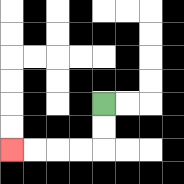{'start': '[4, 4]', 'end': '[0, 6]', 'path_directions': 'D,D,L,L,L,L', 'path_coordinates': '[[4, 4], [4, 5], [4, 6], [3, 6], [2, 6], [1, 6], [0, 6]]'}